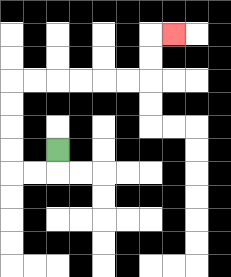{'start': '[2, 6]', 'end': '[7, 1]', 'path_directions': 'D,L,L,U,U,U,U,R,R,R,R,R,R,U,U,R', 'path_coordinates': '[[2, 6], [2, 7], [1, 7], [0, 7], [0, 6], [0, 5], [0, 4], [0, 3], [1, 3], [2, 3], [3, 3], [4, 3], [5, 3], [6, 3], [6, 2], [6, 1], [7, 1]]'}